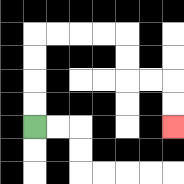{'start': '[1, 5]', 'end': '[7, 5]', 'path_directions': 'U,U,U,U,R,R,R,R,D,D,R,R,D,D', 'path_coordinates': '[[1, 5], [1, 4], [1, 3], [1, 2], [1, 1], [2, 1], [3, 1], [4, 1], [5, 1], [5, 2], [5, 3], [6, 3], [7, 3], [7, 4], [7, 5]]'}